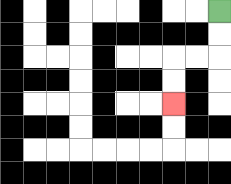{'start': '[9, 0]', 'end': '[7, 4]', 'path_directions': 'D,D,L,L,D,D', 'path_coordinates': '[[9, 0], [9, 1], [9, 2], [8, 2], [7, 2], [7, 3], [7, 4]]'}